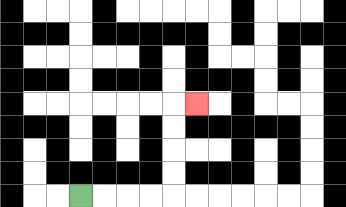{'start': '[3, 8]', 'end': '[8, 4]', 'path_directions': 'R,R,R,R,U,U,U,U,R', 'path_coordinates': '[[3, 8], [4, 8], [5, 8], [6, 8], [7, 8], [7, 7], [7, 6], [7, 5], [7, 4], [8, 4]]'}